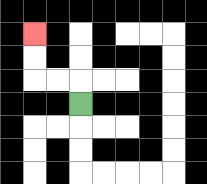{'start': '[3, 4]', 'end': '[1, 1]', 'path_directions': 'U,L,L,U,U', 'path_coordinates': '[[3, 4], [3, 3], [2, 3], [1, 3], [1, 2], [1, 1]]'}